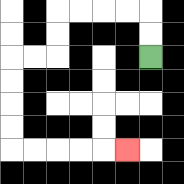{'start': '[6, 2]', 'end': '[5, 6]', 'path_directions': 'U,U,L,L,L,L,D,D,L,L,D,D,D,D,R,R,R,R,R', 'path_coordinates': '[[6, 2], [6, 1], [6, 0], [5, 0], [4, 0], [3, 0], [2, 0], [2, 1], [2, 2], [1, 2], [0, 2], [0, 3], [0, 4], [0, 5], [0, 6], [1, 6], [2, 6], [3, 6], [4, 6], [5, 6]]'}